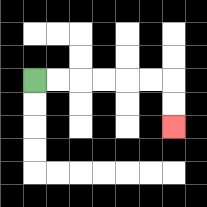{'start': '[1, 3]', 'end': '[7, 5]', 'path_directions': 'R,R,R,R,R,R,D,D', 'path_coordinates': '[[1, 3], [2, 3], [3, 3], [4, 3], [5, 3], [6, 3], [7, 3], [7, 4], [7, 5]]'}